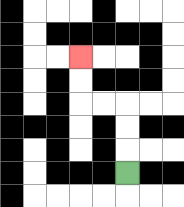{'start': '[5, 7]', 'end': '[3, 2]', 'path_directions': 'U,U,U,L,L,U,U', 'path_coordinates': '[[5, 7], [5, 6], [5, 5], [5, 4], [4, 4], [3, 4], [3, 3], [3, 2]]'}